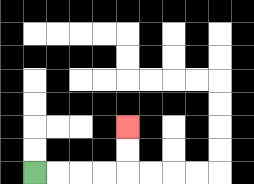{'start': '[1, 7]', 'end': '[5, 5]', 'path_directions': 'R,R,R,R,U,U', 'path_coordinates': '[[1, 7], [2, 7], [3, 7], [4, 7], [5, 7], [5, 6], [5, 5]]'}